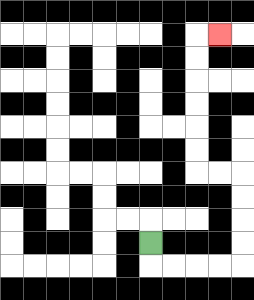{'start': '[6, 10]', 'end': '[9, 1]', 'path_directions': 'D,R,R,R,R,U,U,U,U,L,L,U,U,U,U,U,U,R', 'path_coordinates': '[[6, 10], [6, 11], [7, 11], [8, 11], [9, 11], [10, 11], [10, 10], [10, 9], [10, 8], [10, 7], [9, 7], [8, 7], [8, 6], [8, 5], [8, 4], [8, 3], [8, 2], [8, 1], [9, 1]]'}